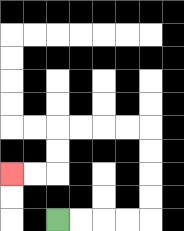{'start': '[2, 9]', 'end': '[0, 7]', 'path_directions': 'R,R,R,R,U,U,U,U,L,L,L,L,D,D,L,L', 'path_coordinates': '[[2, 9], [3, 9], [4, 9], [5, 9], [6, 9], [6, 8], [6, 7], [6, 6], [6, 5], [5, 5], [4, 5], [3, 5], [2, 5], [2, 6], [2, 7], [1, 7], [0, 7]]'}